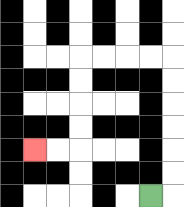{'start': '[6, 8]', 'end': '[1, 6]', 'path_directions': 'R,U,U,U,U,U,U,L,L,L,L,D,D,D,D,L,L', 'path_coordinates': '[[6, 8], [7, 8], [7, 7], [7, 6], [7, 5], [7, 4], [7, 3], [7, 2], [6, 2], [5, 2], [4, 2], [3, 2], [3, 3], [3, 4], [3, 5], [3, 6], [2, 6], [1, 6]]'}